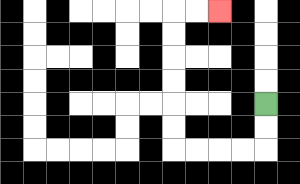{'start': '[11, 4]', 'end': '[9, 0]', 'path_directions': 'D,D,L,L,L,L,U,U,U,U,U,U,R,R', 'path_coordinates': '[[11, 4], [11, 5], [11, 6], [10, 6], [9, 6], [8, 6], [7, 6], [7, 5], [7, 4], [7, 3], [7, 2], [7, 1], [7, 0], [8, 0], [9, 0]]'}